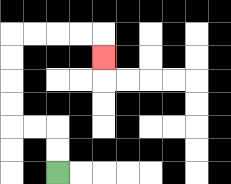{'start': '[2, 7]', 'end': '[4, 2]', 'path_directions': 'U,U,L,L,U,U,U,U,R,R,R,R,D', 'path_coordinates': '[[2, 7], [2, 6], [2, 5], [1, 5], [0, 5], [0, 4], [0, 3], [0, 2], [0, 1], [1, 1], [2, 1], [3, 1], [4, 1], [4, 2]]'}